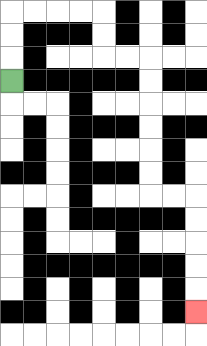{'start': '[0, 3]', 'end': '[8, 13]', 'path_directions': 'U,U,U,R,R,R,R,D,D,R,R,D,D,D,D,D,D,R,R,D,D,D,D,D', 'path_coordinates': '[[0, 3], [0, 2], [0, 1], [0, 0], [1, 0], [2, 0], [3, 0], [4, 0], [4, 1], [4, 2], [5, 2], [6, 2], [6, 3], [6, 4], [6, 5], [6, 6], [6, 7], [6, 8], [7, 8], [8, 8], [8, 9], [8, 10], [8, 11], [8, 12], [8, 13]]'}